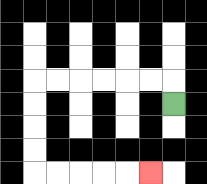{'start': '[7, 4]', 'end': '[6, 7]', 'path_directions': 'U,L,L,L,L,L,L,D,D,D,D,R,R,R,R,R', 'path_coordinates': '[[7, 4], [7, 3], [6, 3], [5, 3], [4, 3], [3, 3], [2, 3], [1, 3], [1, 4], [1, 5], [1, 6], [1, 7], [2, 7], [3, 7], [4, 7], [5, 7], [6, 7]]'}